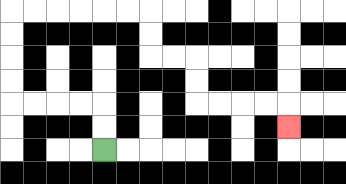{'start': '[4, 6]', 'end': '[12, 5]', 'path_directions': 'U,U,L,L,L,L,U,U,U,U,R,R,R,R,R,R,D,D,R,R,D,D,R,R,R,R,D', 'path_coordinates': '[[4, 6], [4, 5], [4, 4], [3, 4], [2, 4], [1, 4], [0, 4], [0, 3], [0, 2], [0, 1], [0, 0], [1, 0], [2, 0], [3, 0], [4, 0], [5, 0], [6, 0], [6, 1], [6, 2], [7, 2], [8, 2], [8, 3], [8, 4], [9, 4], [10, 4], [11, 4], [12, 4], [12, 5]]'}